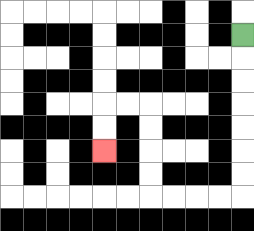{'start': '[10, 1]', 'end': '[4, 6]', 'path_directions': 'D,D,D,D,D,D,D,L,L,L,L,U,U,U,U,L,L,D,D', 'path_coordinates': '[[10, 1], [10, 2], [10, 3], [10, 4], [10, 5], [10, 6], [10, 7], [10, 8], [9, 8], [8, 8], [7, 8], [6, 8], [6, 7], [6, 6], [6, 5], [6, 4], [5, 4], [4, 4], [4, 5], [4, 6]]'}